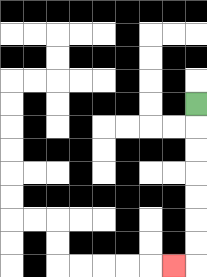{'start': '[8, 4]', 'end': '[7, 11]', 'path_directions': 'D,D,D,D,D,D,D,L', 'path_coordinates': '[[8, 4], [8, 5], [8, 6], [8, 7], [8, 8], [8, 9], [8, 10], [8, 11], [7, 11]]'}